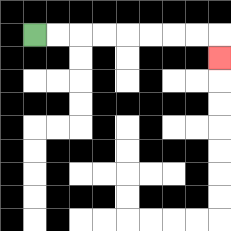{'start': '[1, 1]', 'end': '[9, 2]', 'path_directions': 'R,R,R,R,R,R,R,R,D', 'path_coordinates': '[[1, 1], [2, 1], [3, 1], [4, 1], [5, 1], [6, 1], [7, 1], [8, 1], [9, 1], [9, 2]]'}